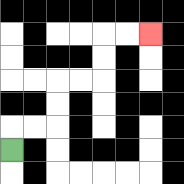{'start': '[0, 6]', 'end': '[6, 1]', 'path_directions': 'U,R,R,U,U,R,R,U,U,R,R', 'path_coordinates': '[[0, 6], [0, 5], [1, 5], [2, 5], [2, 4], [2, 3], [3, 3], [4, 3], [4, 2], [4, 1], [5, 1], [6, 1]]'}